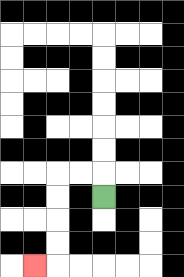{'start': '[4, 8]', 'end': '[1, 11]', 'path_directions': 'U,L,L,D,D,D,D,L', 'path_coordinates': '[[4, 8], [4, 7], [3, 7], [2, 7], [2, 8], [2, 9], [2, 10], [2, 11], [1, 11]]'}